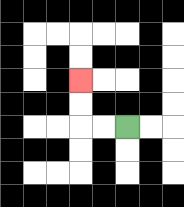{'start': '[5, 5]', 'end': '[3, 3]', 'path_directions': 'L,L,U,U', 'path_coordinates': '[[5, 5], [4, 5], [3, 5], [3, 4], [3, 3]]'}